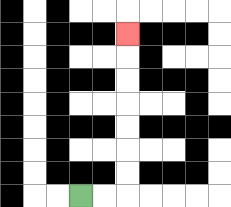{'start': '[3, 8]', 'end': '[5, 1]', 'path_directions': 'R,R,U,U,U,U,U,U,U', 'path_coordinates': '[[3, 8], [4, 8], [5, 8], [5, 7], [5, 6], [5, 5], [5, 4], [5, 3], [5, 2], [5, 1]]'}